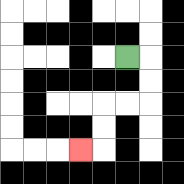{'start': '[5, 2]', 'end': '[3, 6]', 'path_directions': 'R,D,D,L,L,D,D,L', 'path_coordinates': '[[5, 2], [6, 2], [6, 3], [6, 4], [5, 4], [4, 4], [4, 5], [4, 6], [3, 6]]'}